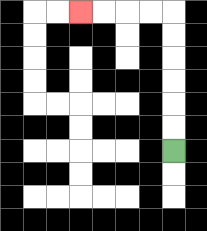{'start': '[7, 6]', 'end': '[3, 0]', 'path_directions': 'U,U,U,U,U,U,L,L,L,L', 'path_coordinates': '[[7, 6], [7, 5], [7, 4], [7, 3], [7, 2], [7, 1], [7, 0], [6, 0], [5, 0], [4, 0], [3, 0]]'}